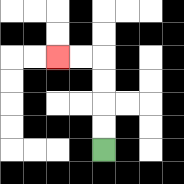{'start': '[4, 6]', 'end': '[2, 2]', 'path_directions': 'U,U,U,U,L,L', 'path_coordinates': '[[4, 6], [4, 5], [4, 4], [4, 3], [4, 2], [3, 2], [2, 2]]'}